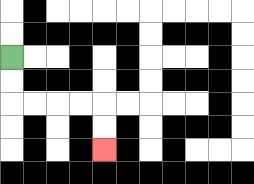{'start': '[0, 2]', 'end': '[4, 6]', 'path_directions': 'D,D,R,R,R,R,D,D', 'path_coordinates': '[[0, 2], [0, 3], [0, 4], [1, 4], [2, 4], [3, 4], [4, 4], [4, 5], [4, 6]]'}